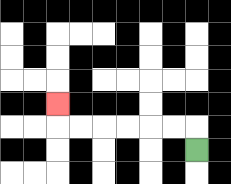{'start': '[8, 6]', 'end': '[2, 4]', 'path_directions': 'U,L,L,L,L,L,L,U', 'path_coordinates': '[[8, 6], [8, 5], [7, 5], [6, 5], [5, 5], [4, 5], [3, 5], [2, 5], [2, 4]]'}